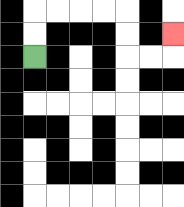{'start': '[1, 2]', 'end': '[7, 1]', 'path_directions': 'U,U,R,R,R,R,D,D,R,R,U', 'path_coordinates': '[[1, 2], [1, 1], [1, 0], [2, 0], [3, 0], [4, 0], [5, 0], [5, 1], [5, 2], [6, 2], [7, 2], [7, 1]]'}